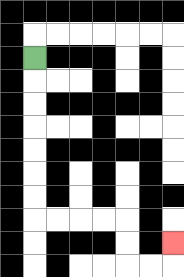{'start': '[1, 2]', 'end': '[7, 10]', 'path_directions': 'D,D,D,D,D,D,D,R,R,R,R,D,D,R,R,U', 'path_coordinates': '[[1, 2], [1, 3], [1, 4], [1, 5], [1, 6], [1, 7], [1, 8], [1, 9], [2, 9], [3, 9], [4, 9], [5, 9], [5, 10], [5, 11], [6, 11], [7, 11], [7, 10]]'}